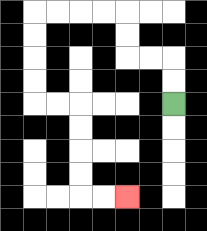{'start': '[7, 4]', 'end': '[5, 8]', 'path_directions': 'U,U,L,L,U,U,L,L,L,L,D,D,D,D,R,R,D,D,D,D,R,R', 'path_coordinates': '[[7, 4], [7, 3], [7, 2], [6, 2], [5, 2], [5, 1], [5, 0], [4, 0], [3, 0], [2, 0], [1, 0], [1, 1], [1, 2], [1, 3], [1, 4], [2, 4], [3, 4], [3, 5], [3, 6], [3, 7], [3, 8], [4, 8], [5, 8]]'}